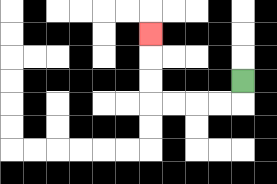{'start': '[10, 3]', 'end': '[6, 1]', 'path_directions': 'D,L,L,L,L,U,U,U', 'path_coordinates': '[[10, 3], [10, 4], [9, 4], [8, 4], [7, 4], [6, 4], [6, 3], [6, 2], [6, 1]]'}